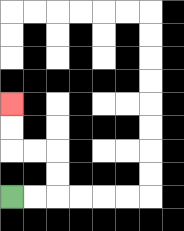{'start': '[0, 8]', 'end': '[0, 4]', 'path_directions': 'R,R,U,U,L,L,U,U', 'path_coordinates': '[[0, 8], [1, 8], [2, 8], [2, 7], [2, 6], [1, 6], [0, 6], [0, 5], [0, 4]]'}